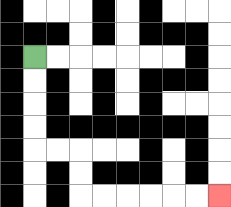{'start': '[1, 2]', 'end': '[9, 8]', 'path_directions': 'D,D,D,D,R,R,D,D,R,R,R,R,R,R', 'path_coordinates': '[[1, 2], [1, 3], [1, 4], [1, 5], [1, 6], [2, 6], [3, 6], [3, 7], [3, 8], [4, 8], [5, 8], [6, 8], [7, 8], [8, 8], [9, 8]]'}